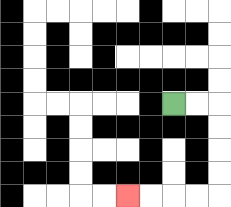{'start': '[7, 4]', 'end': '[5, 8]', 'path_directions': 'R,R,D,D,D,D,L,L,L,L', 'path_coordinates': '[[7, 4], [8, 4], [9, 4], [9, 5], [9, 6], [9, 7], [9, 8], [8, 8], [7, 8], [6, 8], [5, 8]]'}